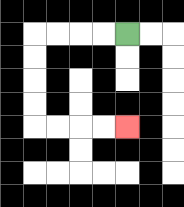{'start': '[5, 1]', 'end': '[5, 5]', 'path_directions': 'L,L,L,L,D,D,D,D,R,R,R,R', 'path_coordinates': '[[5, 1], [4, 1], [3, 1], [2, 1], [1, 1], [1, 2], [1, 3], [1, 4], [1, 5], [2, 5], [3, 5], [4, 5], [5, 5]]'}